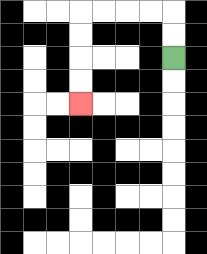{'start': '[7, 2]', 'end': '[3, 4]', 'path_directions': 'U,U,L,L,L,L,D,D,D,D', 'path_coordinates': '[[7, 2], [7, 1], [7, 0], [6, 0], [5, 0], [4, 0], [3, 0], [3, 1], [3, 2], [3, 3], [3, 4]]'}